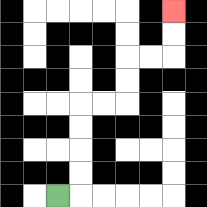{'start': '[2, 8]', 'end': '[7, 0]', 'path_directions': 'R,U,U,U,U,R,R,U,U,R,R,U,U', 'path_coordinates': '[[2, 8], [3, 8], [3, 7], [3, 6], [3, 5], [3, 4], [4, 4], [5, 4], [5, 3], [5, 2], [6, 2], [7, 2], [7, 1], [7, 0]]'}